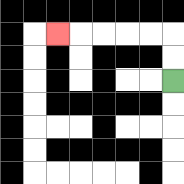{'start': '[7, 3]', 'end': '[2, 1]', 'path_directions': 'U,U,L,L,L,L,L', 'path_coordinates': '[[7, 3], [7, 2], [7, 1], [6, 1], [5, 1], [4, 1], [3, 1], [2, 1]]'}